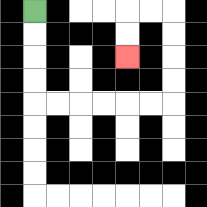{'start': '[1, 0]', 'end': '[5, 2]', 'path_directions': 'D,D,D,D,R,R,R,R,R,R,U,U,U,U,L,L,D,D', 'path_coordinates': '[[1, 0], [1, 1], [1, 2], [1, 3], [1, 4], [2, 4], [3, 4], [4, 4], [5, 4], [6, 4], [7, 4], [7, 3], [7, 2], [7, 1], [7, 0], [6, 0], [5, 0], [5, 1], [5, 2]]'}